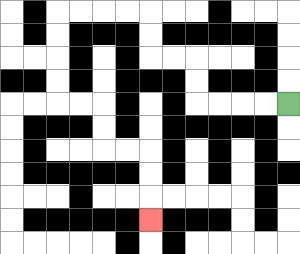{'start': '[12, 4]', 'end': '[6, 9]', 'path_directions': 'L,L,L,L,U,U,L,L,U,U,L,L,L,L,D,D,D,D,R,R,D,D,R,R,D,D,D', 'path_coordinates': '[[12, 4], [11, 4], [10, 4], [9, 4], [8, 4], [8, 3], [8, 2], [7, 2], [6, 2], [6, 1], [6, 0], [5, 0], [4, 0], [3, 0], [2, 0], [2, 1], [2, 2], [2, 3], [2, 4], [3, 4], [4, 4], [4, 5], [4, 6], [5, 6], [6, 6], [6, 7], [6, 8], [6, 9]]'}